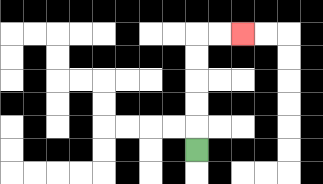{'start': '[8, 6]', 'end': '[10, 1]', 'path_directions': 'U,U,U,U,U,R,R', 'path_coordinates': '[[8, 6], [8, 5], [8, 4], [8, 3], [8, 2], [8, 1], [9, 1], [10, 1]]'}